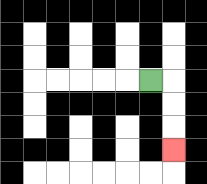{'start': '[6, 3]', 'end': '[7, 6]', 'path_directions': 'R,D,D,D', 'path_coordinates': '[[6, 3], [7, 3], [7, 4], [7, 5], [7, 6]]'}